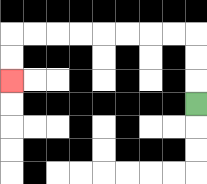{'start': '[8, 4]', 'end': '[0, 3]', 'path_directions': 'U,U,U,L,L,L,L,L,L,L,L,D,D', 'path_coordinates': '[[8, 4], [8, 3], [8, 2], [8, 1], [7, 1], [6, 1], [5, 1], [4, 1], [3, 1], [2, 1], [1, 1], [0, 1], [0, 2], [0, 3]]'}